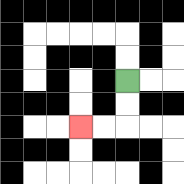{'start': '[5, 3]', 'end': '[3, 5]', 'path_directions': 'D,D,L,L', 'path_coordinates': '[[5, 3], [5, 4], [5, 5], [4, 5], [3, 5]]'}